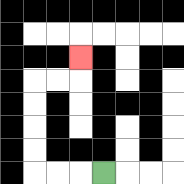{'start': '[4, 7]', 'end': '[3, 2]', 'path_directions': 'L,L,L,U,U,U,U,R,R,U', 'path_coordinates': '[[4, 7], [3, 7], [2, 7], [1, 7], [1, 6], [1, 5], [1, 4], [1, 3], [2, 3], [3, 3], [3, 2]]'}